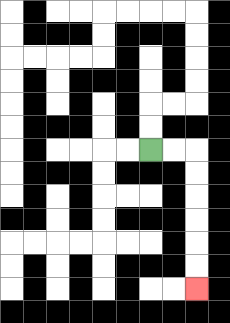{'start': '[6, 6]', 'end': '[8, 12]', 'path_directions': 'R,R,D,D,D,D,D,D', 'path_coordinates': '[[6, 6], [7, 6], [8, 6], [8, 7], [8, 8], [8, 9], [8, 10], [8, 11], [8, 12]]'}